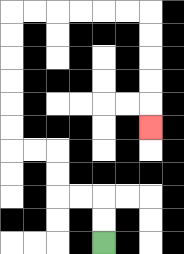{'start': '[4, 10]', 'end': '[6, 5]', 'path_directions': 'U,U,L,L,U,U,L,L,U,U,U,U,U,U,R,R,R,R,R,R,D,D,D,D,D', 'path_coordinates': '[[4, 10], [4, 9], [4, 8], [3, 8], [2, 8], [2, 7], [2, 6], [1, 6], [0, 6], [0, 5], [0, 4], [0, 3], [0, 2], [0, 1], [0, 0], [1, 0], [2, 0], [3, 0], [4, 0], [5, 0], [6, 0], [6, 1], [6, 2], [6, 3], [6, 4], [6, 5]]'}